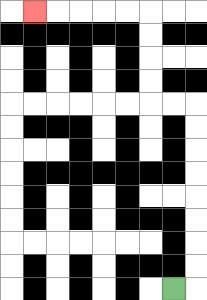{'start': '[7, 12]', 'end': '[1, 0]', 'path_directions': 'R,U,U,U,U,U,U,U,U,L,L,U,U,U,U,L,L,L,L,L', 'path_coordinates': '[[7, 12], [8, 12], [8, 11], [8, 10], [8, 9], [8, 8], [8, 7], [8, 6], [8, 5], [8, 4], [7, 4], [6, 4], [6, 3], [6, 2], [6, 1], [6, 0], [5, 0], [4, 0], [3, 0], [2, 0], [1, 0]]'}